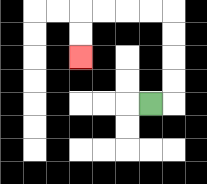{'start': '[6, 4]', 'end': '[3, 2]', 'path_directions': 'R,U,U,U,U,L,L,L,L,D,D', 'path_coordinates': '[[6, 4], [7, 4], [7, 3], [7, 2], [7, 1], [7, 0], [6, 0], [5, 0], [4, 0], [3, 0], [3, 1], [3, 2]]'}